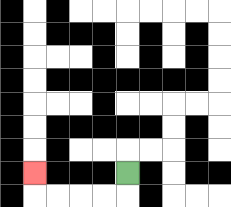{'start': '[5, 7]', 'end': '[1, 7]', 'path_directions': 'D,L,L,L,L,U', 'path_coordinates': '[[5, 7], [5, 8], [4, 8], [3, 8], [2, 8], [1, 8], [1, 7]]'}